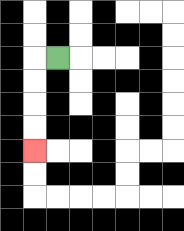{'start': '[2, 2]', 'end': '[1, 6]', 'path_directions': 'L,D,D,D,D', 'path_coordinates': '[[2, 2], [1, 2], [1, 3], [1, 4], [1, 5], [1, 6]]'}